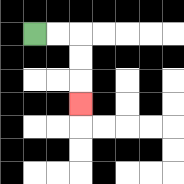{'start': '[1, 1]', 'end': '[3, 4]', 'path_directions': 'R,R,D,D,D', 'path_coordinates': '[[1, 1], [2, 1], [3, 1], [3, 2], [3, 3], [3, 4]]'}